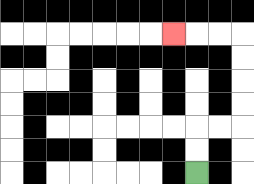{'start': '[8, 7]', 'end': '[7, 1]', 'path_directions': 'U,U,R,R,U,U,U,U,L,L,L', 'path_coordinates': '[[8, 7], [8, 6], [8, 5], [9, 5], [10, 5], [10, 4], [10, 3], [10, 2], [10, 1], [9, 1], [8, 1], [7, 1]]'}